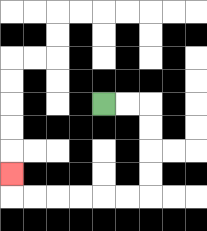{'start': '[4, 4]', 'end': '[0, 7]', 'path_directions': 'R,R,D,D,D,D,L,L,L,L,L,L,U', 'path_coordinates': '[[4, 4], [5, 4], [6, 4], [6, 5], [6, 6], [6, 7], [6, 8], [5, 8], [4, 8], [3, 8], [2, 8], [1, 8], [0, 8], [0, 7]]'}